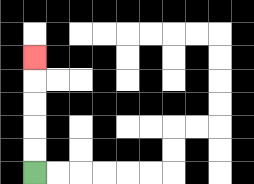{'start': '[1, 7]', 'end': '[1, 2]', 'path_directions': 'U,U,U,U,U', 'path_coordinates': '[[1, 7], [1, 6], [1, 5], [1, 4], [1, 3], [1, 2]]'}